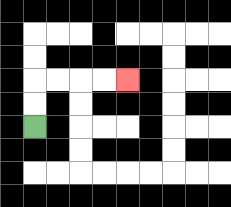{'start': '[1, 5]', 'end': '[5, 3]', 'path_directions': 'U,U,R,R,R,R', 'path_coordinates': '[[1, 5], [1, 4], [1, 3], [2, 3], [3, 3], [4, 3], [5, 3]]'}